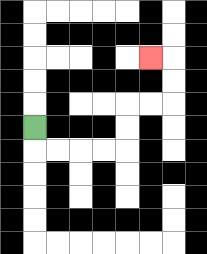{'start': '[1, 5]', 'end': '[6, 2]', 'path_directions': 'D,R,R,R,R,U,U,R,R,U,U,L', 'path_coordinates': '[[1, 5], [1, 6], [2, 6], [3, 6], [4, 6], [5, 6], [5, 5], [5, 4], [6, 4], [7, 4], [7, 3], [7, 2], [6, 2]]'}